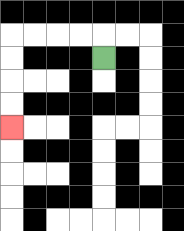{'start': '[4, 2]', 'end': '[0, 5]', 'path_directions': 'U,L,L,L,L,D,D,D,D', 'path_coordinates': '[[4, 2], [4, 1], [3, 1], [2, 1], [1, 1], [0, 1], [0, 2], [0, 3], [0, 4], [0, 5]]'}